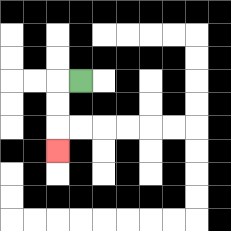{'start': '[3, 3]', 'end': '[2, 6]', 'path_directions': 'L,D,D,D', 'path_coordinates': '[[3, 3], [2, 3], [2, 4], [2, 5], [2, 6]]'}